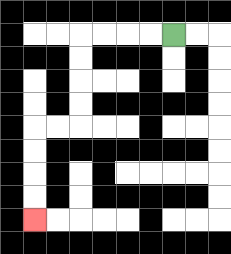{'start': '[7, 1]', 'end': '[1, 9]', 'path_directions': 'L,L,L,L,D,D,D,D,L,L,D,D,D,D', 'path_coordinates': '[[7, 1], [6, 1], [5, 1], [4, 1], [3, 1], [3, 2], [3, 3], [3, 4], [3, 5], [2, 5], [1, 5], [1, 6], [1, 7], [1, 8], [1, 9]]'}